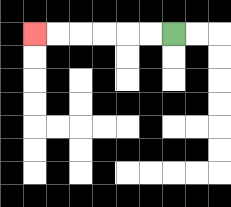{'start': '[7, 1]', 'end': '[1, 1]', 'path_directions': 'L,L,L,L,L,L', 'path_coordinates': '[[7, 1], [6, 1], [5, 1], [4, 1], [3, 1], [2, 1], [1, 1]]'}